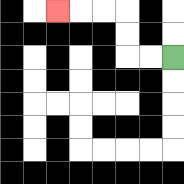{'start': '[7, 2]', 'end': '[2, 0]', 'path_directions': 'L,L,U,U,L,L,L', 'path_coordinates': '[[7, 2], [6, 2], [5, 2], [5, 1], [5, 0], [4, 0], [3, 0], [2, 0]]'}